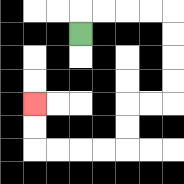{'start': '[3, 1]', 'end': '[1, 4]', 'path_directions': 'U,R,R,R,R,D,D,D,D,L,L,D,D,L,L,L,L,U,U', 'path_coordinates': '[[3, 1], [3, 0], [4, 0], [5, 0], [6, 0], [7, 0], [7, 1], [7, 2], [7, 3], [7, 4], [6, 4], [5, 4], [5, 5], [5, 6], [4, 6], [3, 6], [2, 6], [1, 6], [1, 5], [1, 4]]'}